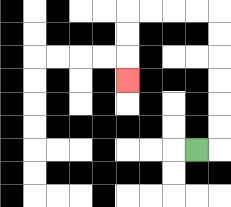{'start': '[8, 6]', 'end': '[5, 3]', 'path_directions': 'R,U,U,U,U,U,U,L,L,L,L,D,D,D', 'path_coordinates': '[[8, 6], [9, 6], [9, 5], [9, 4], [9, 3], [9, 2], [9, 1], [9, 0], [8, 0], [7, 0], [6, 0], [5, 0], [5, 1], [5, 2], [5, 3]]'}